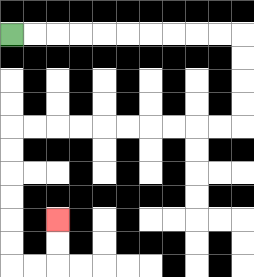{'start': '[0, 1]', 'end': '[2, 9]', 'path_directions': 'R,R,R,R,R,R,R,R,R,R,D,D,D,D,L,L,L,L,L,L,L,L,L,L,D,D,D,D,D,D,R,R,U,U', 'path_coordinates': '[[0, 1], [1, 1], [2, 1], [3, 1], [4, 1], [5, 1], [6, 1], [7, 1], [8, 1], [9, 1], [10, 1], [10, 2], [10, 3], [10, 4], [10, 5], [9, 5], [8, 5], [7, 5], [6, 5], [5, 5], [4, 5], [3, 5], [2, 5], [1, 5], [0, 5], [0, 6], [0, 7], [0, 8], [0, 9], [0, 10], [0, 11], [1, 11], [2, 11], [2, 10], [2, 9]]'}